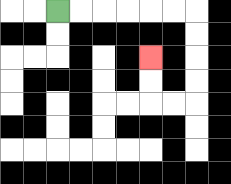{'start': '[2, 0]', 'end': '[6, 2]', 'path_directions': 'R,R,R,R,R,R,D,D,D,D,L,L,U,U', 'path_coordinates': '[[2, 0], [3, 0], [4, 0], [5, 0], [6, 0], [7, 0], [8, 0], [8, 1], [8, 2], [8, 3], [8, 4], [7, 4], [6, 4], [6, 3], [6, 2]]'}